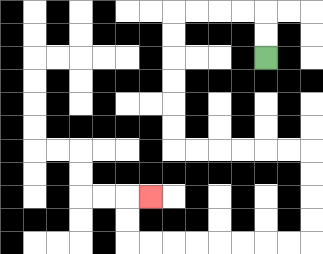{'start': '[11, 2]', 'end': '[6, 8]', 'path_directions': 'U,U,L,L,L,L,D,D,D,D,D,D,R,R,R,R,R,R,D,D,D,D,L,L,L,L,L,L,L,L,U,U,R', 'path_coordinates': '[[11, 2], [11, 1], [11, 0], [10, 0], [9, 0], [8, 0], [7, 0], [7, 1], [7, 2], [7, 3], [7, 4], [7, 5], [7, 6], [8, 6], [9, 6], [10, 6], [11, 6], [12, 6], [13, 6], [13, 7], [13, 8], [13, 9], [13, 10], [12, 10], [11, 10], [10, 10], [9, 10], [8, 10], [7, 10], [6, 10], [5, 10], [5, 9], [5, 8], [6, 8]]'}